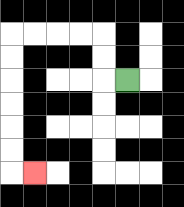{'start': '[5, 3]', 'end': '[1, 7]', 'path_directions': 'L,U,U,L,L,L,L,D,D,D,D,D,D,R', 'path_coordinates': '[[5, 3], [4, 3], [4, 2], [4, 1], [3, 1], [2, 1], [1, 1], [0, 1], [0, 2], [0, 3], [0, 4], [0, 5], [0, 6], [0, 7], [1, 7]]'}